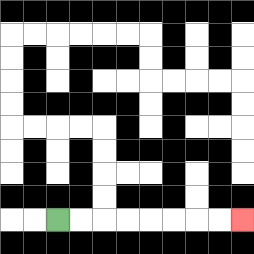{'start': '[2, 9]', 'end': '[10, 9]', 'path_directions': 'R,R,R,R,R,R,R,R', 'path_coordinates': '[[2, 9], [3, 9], [4, 9], [5, 9], [6, 9], [7, 9], [8, 9], [9, 9], [10, 9]]'}